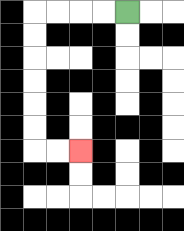{'start': '[5, 0]', 'end': '[3, 6]', 'path_directions': 'L,L,L,L,D,D,D,D,D,D,R,R', 'path_coordinates': '[[5, 0], [4, 0], [3, 0], [2, 0], [1, 0], [1, 1], [1, 2], [1, 3], [1, 4], [1, 5], [1, 6], [2, 6], [3, 6]]'}